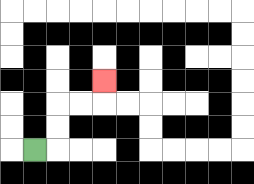{'start': '[1, 6]', 'end': '[4, 3]', 'path_directions': 'R,U,U,R,R,U', 'path_coordinates': '[[1, 6], [2, 6], [2, 5], [2, 4], [3, 4], [4, 4], [4, 3]]'}